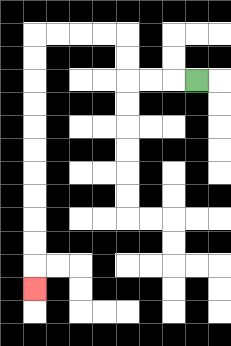{'start': '[8, 3]', 'end': '[1, 12]', 'path_directions': 'L,L,L,U,U,L,L,L,L,D,D,D,D,D,D,D,D,D,D,D', 'path_coordinates': '[[8, 3], [7, 3], [6, 3], [5, 3], [5, 2], [5, 1], [4, 1], [3, 1], [2, 1], [1, 1], [1, 2], [1, 3], [1, 4], [1, 5], [1, 6], [1, 7], [1, 8], [1, 9], [1, 10], [1, 11], [1, 12]]'}